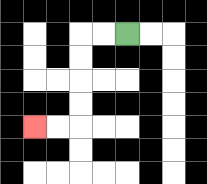{'start': '[5, 1]', 'end': '[1, 5]', 'path_directions': 'L,L,D,D,D,D,L,L', 'path_coordinates': '[[5, 1], [4, 1], [3, 1], [3, 2], [3, 3], [3, 4], [3, 5], [2, 5], [1, 5]]'}